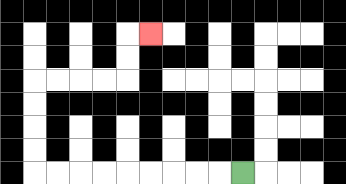{'start': '[10, 7]', 'end': '[6, 1]', 'path_directions': 'L,L,L,L,L,L,L,L,L,U,U,U,U,R,R,R,R,U,U,R', 'path_coordinates': '[[10, 7], [9, 7], [8, 7], [7, 7], [6, 7], [5, 7], [4, 7], [3, 7], [2, 7], [1, 7], [1, 6], [1, 5], [1, 4], [1, 3], [2, 3], [3, 3], [4, 3], [5, 3], [5, 2], [5, 1], [6, 1]]'}